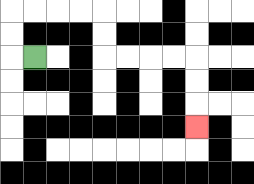{'start': '[1, 2]', 'end': '[8, 5]', 'path_directions': 'L,U,U,R,R,R,R,D,D,R,R,R,R,D,D,D', 'path_coordinates': '[[1, 2], [0, 2], [0, 1], [0, 0], [1, 0], [2, 0], [3, 0], [4, 0], [4, 1], [4, 2], [5, 2], [6, 2], [7, 2], [8, 2], [8, 3], [8, 4], [8, 5]]'}